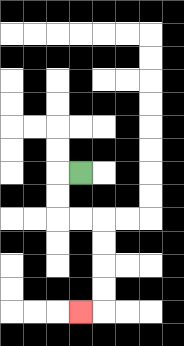{'start': '[3, 7]', 'end': '[3, 13]', 'path_directions': 'L,D,D,R,R,D,D,D,D,L', 'path_coordinates': '[[3, 7], [2, 7], [2, 8], [2, 9], [3, 9], [4, 9], [4, 10], [4, 11], [4, 12], [4, 13], [3, 13]]'}